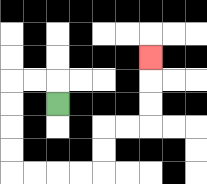{'start': '[2, 4]', 'end': '[6, 2]', 'path_directions': 'U,L,L,D,D,D,D,R,R,R,R,U,U,R,R,U,U,U', 'path_coordinates': '[[2, 4], [2, 3], [1, 3], [0, 3], [0, 4], [0, 5], [0, 6], [0, 7], [1, 7], [2, 7], [3, 7], [4, 7], [4, 6], [4, 5], [5, 5], [6, 5], [6, 4], [6, 3], [6, 2]]'}